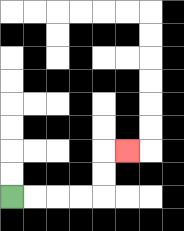{'start': '[0, 8]', 'end': '[5, 6]', 'path_directions': 'R,R,R,R,U,U,R', 'path_coordinates': '[[0, 8], [1, 8], [2, 8], [3, 8], [4, 8], [4, 7], [4, 6], [5, 6]]'}